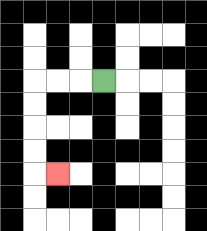{'start': '[4, 3]', 'end': '[2, 7]', 'path_directions': 'L,L,L,D,D,D,D,R', 'path_coordinates': '[[4, 3], [3, 3], [2, 3], [1, 3], [1, 4], [1, 5], [1, 6], [1, 7], [2, 7]]'}